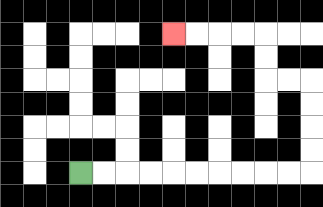{'start': '[3, 7]', 'end': '[7, 1]', 'path_directions': 'R,R,R,R,R,R,R,R,R,R,U,U,U,U,L,L,U,U,L,L,L,L', 'path_coordinates': '[[3, 7], [4, 7], [5, 7], [6, 7], [7, 7], [8, 7], [9, 7], [10, 7], [11, 7], [12, 7], [13, 7], [13, 6], [13, 5], [13, 4], [13, 3], [12, 3], [11, 3], [11, 2], [11, 1], [10, 1], [9, 1], [8, 1], [7, 1]]'}